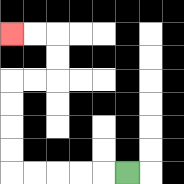{'start': '[5, 7]', 'end': '[0, 1]', 'path_directions': 'L,L,L,L,L,U,U,U,U,R,R,U,U,L,L', 'path_coordinates': '[[5, 7], [4, 7], [3, 7], [2, 7], [1, 7], [0, 7], [0, 6], [0, 5], [0, 4], [0, 3], [1, 3], [2, 3], [2, 2], [2, 1], [1, 1], [0, 1]]'}